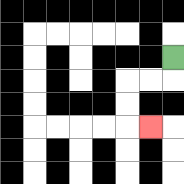{'start': '[7, 2]', 'end': '[6, 5]', 'path_directions': 'D,L,L,D,D,R', 'path_coordinates': '[[7, 2], [7, 3], [6, 3], [5, 3], [5, 4], [5, 5], [6, 5]]'}